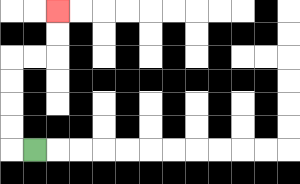{'start': '[1, 6]', 'end': '[2, 0]', 'path_directions': 'L,U,U,U,U,R,R,U,U', 'path_coordinates': '[[1, 6], [0, 6], [0, 5], [0, 4], [0, 3], [0, 2], [1, 2], [2, 2], [2, 1], [2, 0]]'}